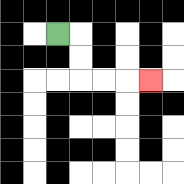{'start': '[2, 1]', 'end': '[6, 3]', 'path_directions': 'R,D,D,R,R,R', 'path_coordinates': '[[2, 1], [3, 1], [3, 2], [3, 3], [4, 3], [5, 3], [6, 3]]'}